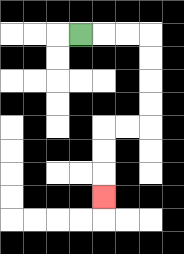{'start': '[3, 1]', 'end': '[4, 8]', 'path_directions': 'R,R,R,D,D,D,D,L,L,D,D,D', 'path_coordinates': '[[3, 1], [4, 1], [5, 1], [6, 1], [6, 2], [6, 3], [6, 4], [6, 5], [5, 5], [4, 5], [4, 6], [4, 7], [4, 8]]'}